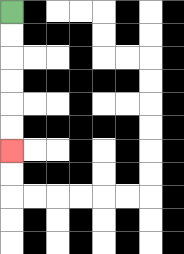{'start': '[0, 0]', 'end': '[0, 6]', 'path_directions': 'D,D,D,D,D,D', 'path_coordinates': '[[0, 0], [0, 1], [0, 2], [0, 3], [0, 4], [0, 5], [0, 6]]'}